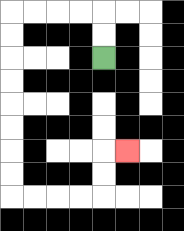{'start': '[4, 2]', 'end': '[5, 6]', 'path_directions': 'U,U,L,L,L,L,D,D,D,D,D,D,D,D,R,R,R,R,U,U,R', 'path_coordinates': '[[4, 2], [4, 1], [4, 0], [3, 0], [2, 0], [1, 0], [0, 0], [0, 1], [0, 2], [0, 3], [0, 4], [0, 5], [0, 6], [0, 7], [0, 8], [1, 8], [2, 8], [3, 8], [4, 8], [4, 7], [4, 6], [5, 6]]'}